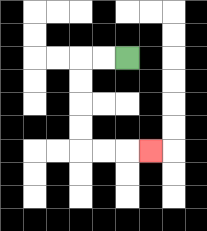{'start': '[5, 2]', 'end': '[6, 6]', 'path_directions': 'L,L,D,D,D,D,R,R,R', 'path_coordinates': '[[5, 2], [4, 2], [3, 2], [3, 3], [3, 4], [3, 5], [3, 6], [4, 6], [5, 6], [6, 6]]'}